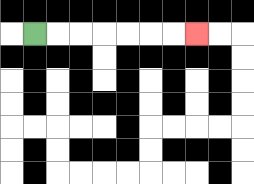{'start': '[1, 1]', 'end': '[8, 1]', 'path_directions': 'R,R,R,R,R,R,R', 'path_coordinates': '[[1, 1], [2, 1], [3, 1], [4, 1], [5, 1], [6, 1], [7, 1], [8, 1]]'}